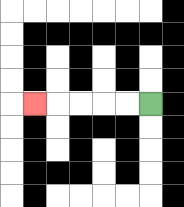{'start': '[6, 4]', 'end': '[1, 4]', 'path_directions': 'L,L,L,L,L', 'path_coordinates': '[[6, 4], [5, 4], [4, 4], [3, 4], [2, 4], [1, 4]]'}